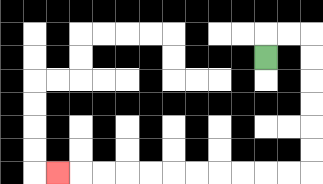{'start': '[11, 2]', 'end': '[2, 7]', 'path_directions': 'U,R,R,D,D,D,D,D,D,L,L,L,L,L,L,L,L,L,L,L', 'path_coordinates': '[[11, 2], [11, 1], [12, 1], [13, 1], [13, 2], [13, 3], [13, 4], [13, 5], [13, 6], [13, 7], [12, 7], [11, 7], [10, 7], [9, 7], [8, 7], [7, 7], [6, 7], [5, 7], [4, 7], [3, 7], [2, 7]]'}